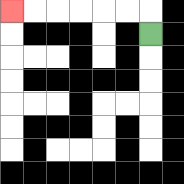{'start': '[6, 1]', 'end': '[0, 0]', 'path_directions': 'U,L,L,L,L,L,L', 'path_coordinates': '[[6, 1], [6, 0], [5, 0], [4, 0], [3, 0], [2, 0], [1, 0], [0, 0]]'}